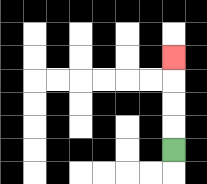{'start': '[7, 6]', 'end': '[7, 2]', 'path_directions': 'U,U,U,U', 'path_coordinates': '[[7, 6], [7, 5], [7, 4], [7, 3], [7, 2]]'}